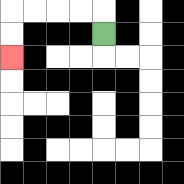{'start': '[4, 1]', 'end': '[0, 2]', 'path_directions': 'U,L,L,L,L,D,D', 'path_coordinates': '[[4, 1], [4, 0], [3, 0], [2, 0], [1, 0], [0, 0], [0, 1], [0, 2]]'}